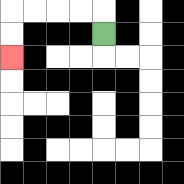{'start': '[4, 1]', 'end': '[0, 2]', 'path_directions': 'U,L,L,L,L,D,D', 'path_coordinates': '[[4, 1], [4, 0], [3, 0], [2, 0], [1, 0], [0, 0], [0, 1], [0, 2]]'}